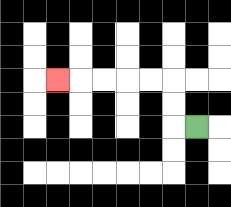{'start': '[8, 5]', 'end': '[2, 3]', 'path_directions': 'L,U,U,L,L,L,L,L', 'path_coordinates': '[[8, 5], [7, 5], [7, 4], [7, 3], [6, 3], [5, 3], [4, 3], [3, 3], [2, 3]]'}